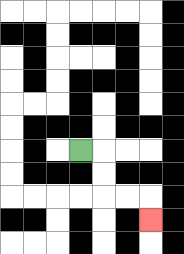{'start': '[3, 6]', 'end': '[6, 9]', 'path_directions': 'R,D,D,R,R,D', 'path_coordinates': '[[3, 6], [4, 6], [4, 7], [4, 8], [5, 8], [6, 8], [6, 9]]'}